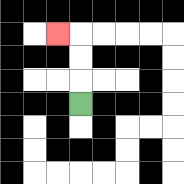{'start': '[3, 4]', 'end': '[2, 1]', 'path_directions': 'U,U,U,L', 'path_coordinates': '[[3, 4], [3, 3], [3, 2], [3, 1], [2, 1]]'}